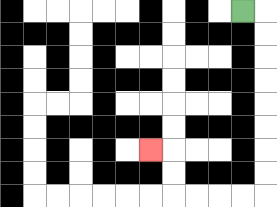{'start': '[10, 0]', 'end': '[6, 6]', 'path_directions': 'R,D,D,D,D,D,D,D,D,L,L,L,L,U,U,L', 'path_coordinates': '[[10, 0], [11, 0], [11, 1], [11, 2], [11, 3], [11, 4], [11, 5], [11, 6], [11, 7], [11, 8], [10, 8], [9, 8], [8, 8], [7, 8], [7, 7], [7, 6], [6, 6]]'}